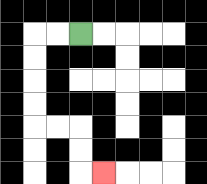{'start': '[3, 1]', 'end': '[4, 7]', 'path_directions': 'L,L,D,D,D,D,R,R,D,D,R', 'path_coordinates': '[[3, 1], [2, 1], [1, 1], [1, 2], [1, 3], [1, 4], [1, 5], [2, 5], [3, 5], [3, 6], [3, 7], [4, 7]]'}